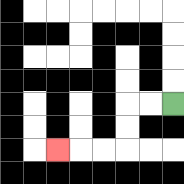{'start': '[7, 4]', 'end': '[2, 6]', 'path_directions': 'L,L,D,D,L,L,L', 'path_coordinates': '[[7, 4], [6, 4], [5, 4], [5, 5], [5, 6], [4, 6], [3, 6], [2, 6]]'}